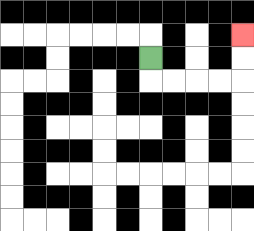{'start': '[6, 2]', 'end': '[10, 1]', 'path_directions': 'D,R,R,R,R,U,U', 'path_coordinates': '[[6, 2], [6, 3], [7, 3], [8, 3], [9, 3], [10, 3], [10, 2], [10, 1]]'}